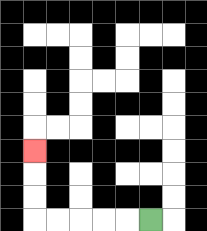{'start': '[6, 9]', 'end': '[1, 6]', 'path_directions': 'L,L,L,L,L,U,U,U', 'path_coordinates': '[[6, 9], [5, 9], [4, 9], [3, 9], [2, 9], [1, 9], [1, 8], [1, 7], [1, 6]]'}